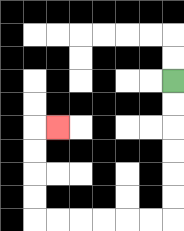{'start': '[7, 3]', 'end': '[2, 5]', 'path_directions': 'D,D,D,D,D,D,L,L,L,L,L,L,U,U,U,U,R', 'path_coordinates': '[[7, 3], [7, 4], [7, 5], [7, 6], [7, 7], [7, 8], [7, 9], [6, 9], [5, 9], [4, 9], [3, 9], [2, 9], [1, 9], [1, 8], [1, 7], [1, 6], [1, 5], [2, 5]]'}